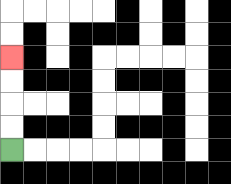{'start': '[0, 6]', 'end': '[0, 2]', 'path_directions': 'U,U,U,U', 'path_coordinates': '[[0, 6], [0, 5], [0, 4], [0, 3], [0, 2]]'}